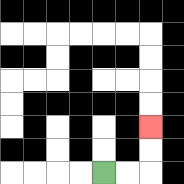{'start': '[4, 7]', 'end': '[6, 5]', 'path_directions': 'R,R,U,U', 'path_coordinates': '[[4, 7], [5, 7], [6, 7], [6, 6], [6, 5]]'}